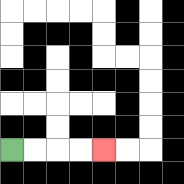{'start': '[0, 6]', 'end': '[4, 6]', 'path_directions': 'R,R,R,R', 'path_coordinates': '[[0, 6], [1, 6], [2, 6], [3, 6], [4, 6]]'}